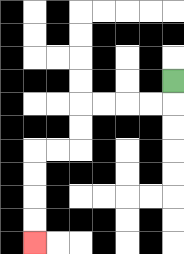{'start': '[7, 3]', 'end': '[1, 10]', 'path_directions': 'D,L,L,L,L,D,D,L,L,D,D,D,D', 'path_coordinates': '[[7, 3], [7, 4], [6, 4], [5, 4], [4, 4], [3, 4], [3, 5], [3, 6], [2, 6], [1, 6], [1, 7], [1, 8], [1, 9], [1, 10]]'}